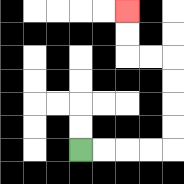{'start': '[3, 6]', 'end': '[5, 0]', 'path_directions': 'R,R,R,R,U,U,U,U,L,L,U,U', 'path_coordinates': '[[3, 6], [4, 6], [5, 6], [6, 6], [7, 6], [7, 5], [7, 4], [7, 3], [7, 2], [6, 2], [5, 2], [5, 1], [5, 0]]'}